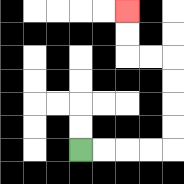{'start': '[3, 6]', 'end': '[5, 0]', 'path_directions': 'R,R,R,R,U,U,U,U,L,L,U,U', 'path_coordinates': '[[3, 6], [4, 6], [5, 6], [6, 6], [7, 6], [7, 5], [7, 4], [7, 3], [7, 2], [6, 2], [5, 2], [5, 1], [5, 0]]'}